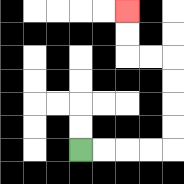{'start': '[3, 6]', 'end': '[5, 0]', 'path_directions': 'R,R,R,R,U,U,U,U,L,L,U,U', 'path_coordinates': '[[3, 6], [4, 6], [5, 6], [6, 6], [7, 6], [7, 5], [7, 4], [7, 3], [7, 2], [6, 2], [5, 2], [5, 1], [5, 0]]'}